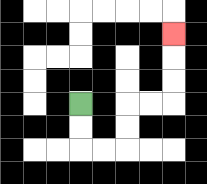{'start': '[3, 4]', 'end': '[7, 1]', 'path_directions': 'D,D,R,R,U,U,R,R,U,U,U', 'path_coordinates': '[[3, 4], [3, 5], [3, 6], [4, 6], [5, 6], [5, 5], [5, 4], [6, 4], [7, 4], [7, 3], [7, 2], [7, 1]]'}